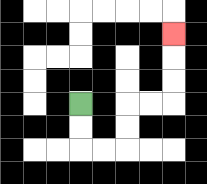{'start': '[3, 4]', 'end': '[7, 1]', 'path_directions': 'D,D,R,R,U,U,R,R,U,U,U', 'path_coordinates': '[[3, 4], [3, 5], [3, 6], [4, 6], [5, 6], [5, 5], [5, 4], [6, 4], [7, 4], [7, 3], [7, 2], [7, 1]]'}